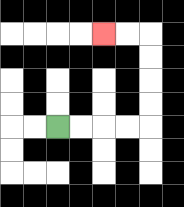{'start': '[2, 5]', 'end': '[4, 1]', 'path_directions': 'R,R,R,R,U,U,U,U,L,L', 'path_coordinates': '[[2, 5], [3, 5], [4, 5], [5, 5], [6, 5], [6, 4], [6, 3], [6, 2], [6, 1], [5, 1], [4, 1]]'}